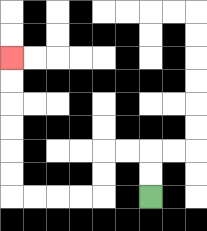{'start': '[6, 8]', 'end': '[0, 2]', 'path_directions': 'U,U,L,L,D,D,L,L,L,L,U,U,U,U,U,U', 'path_coordinates': '[[6, 8], [6, 7], [6, 6], [5, 6], [4, 6], [4, 7], [4, 8], [3, 8], [2, 8], [1, 8], [0, 8], [0, 7], [0, 6], [0, 5], [0, 4], [0, 3], [0, 2]]'}